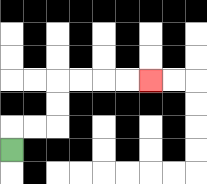{'start': '[0, 6]', 'end': '[6, 3]', 'path_directions': 'U,R,R,U,U,R,R,R,R', 'path_coordinates': '[[0, 6], [0, 5], [1, 5], [2, 5], [2, 4], [2, 3], [3, 3], [4, 3], [5, 3], [6, 3]]'}